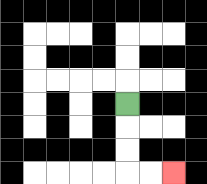{'start': '[5, 4]', 'end': '[7, 7]', 'path_directions': 'D,D,D,R,R', 'path_coordinates': '[[5, 4], [5, 5], [5, 6], [5, 7], [6, 7], [7, 7]]'}